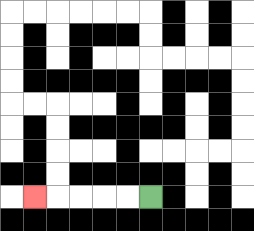{'start': '[6, 8]', 'end': '[1, 8]', 'path_directions': 'L,L,L,L,L', 'path_coordinates': '[[6, 8], [5, 8], [4, 8], [3, 8], [2, 8], [1, 8]]'}